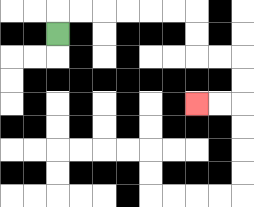{'start': '[2, 1]', 'end': '[8, 4]', 'path_directions': 'U,R,R,R,R,R,R,D,D,R,R,D,D,L,L', 'path_coordinates': '[[2, 1], [2, 0], [3, 0], [4, 0], [5, 0], [6, 0], [7, 0], [8, 0], [8, 1], [8, 2], [9, 2], [10, 2], [10, 3], [10, 4], [9, 4], [8, 4]]'}